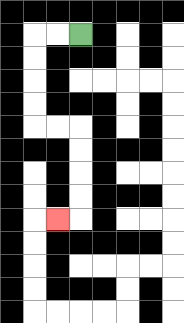{'start': '[3, 1]', 'end': '[2, 9]', 'path_directions': 'L,L,D,D,D,D,R,R,D,D,D,D,L', 'path_coordinates': '[[3, 1], [2, 1], [1, 1], [1, 2], [1, 3], [1, 4], [1, 5], [2, 5], [3, 5], [3, 6], [3, 7], [3, 8], [3, 9], [2, 9]]'}